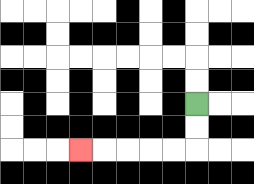{'start': '[8, 4]', 'end': '[3, 6]', 'path_directions': 'D,D,L,L,L,L,L', 'path_coordinates': '[[8, 4], [8, 5], [8, 6], [7, 6], [6, 6], [5, 6], [4, 6], [3, 6]]'}